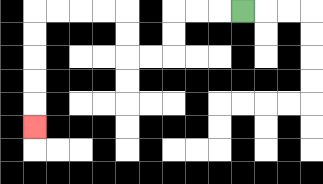{'start': '[10, 0]', 'end': '[1, 5]', 'path_directions': 'L,L,L,D,D,L,L,U,U,L,L,L,L,D,D,D,D,D', 'path_coordinates': '[[10, 0], [9, 0], [8, 0], [7, 0], [7, 1], [7, 2], [6, 2], [5, 2], [5, 1], [5, 0], [4, 0], [3, 0], [2, 0], [1, 0], [1, 1], [1, 2], [1, 3], [1, 4], [1, 5]]'}